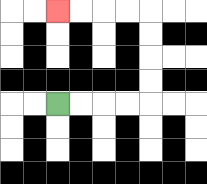{'start': '[2, 4]', 'end': '[2, 0]', 'path_directions': 'R,R,R,R,U,U,U,U,L,L,L,L', 'path_coordinates': '[[2, 4], [3, 4], [4, 4], [5, 4], [6, 4], [6, 3], [6, 2], [6, 1], [6, 0], [5, 0], [4, 0], [3, 0], [2, 0]]'}